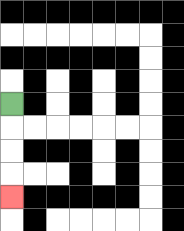{'start': '[0, 4]', 'end': '[0, 8]', 'path_directions': 'D,D,D,D', 'path_coordinates': '[[0, 4], [0, 5], [0, 6], [0, 7], [0, 8]]'}